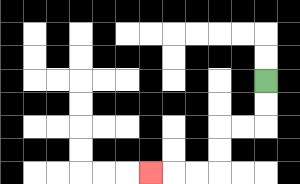{'start': '[11, 3]', 'end': '[6, 7]', 'path_directions': 'D,D,L,L,D,D,L,L,L', 'path_coordinates': '[[11, 3], [11, 4], [11, 5], [10, 5], [9, 5], [9, 6], [9, 7], [8, 7], [7, 7], [6, 7]]'}